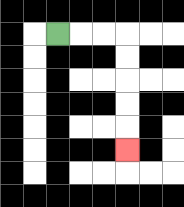{'start': '[2, 1]', 'end': '[5, 6]', 'path_directions': 'R,R,R,D,D,D,D,D', 'path_coordinates': '[[2, 1], [3, 1], [4, 1], [5, 1], [5, 2], [5, 3], [5, 4], [5, 5], [5, 6]]'}